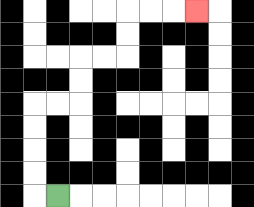{'start': '[2, 8]', 'end': '[8, 0]', 'path_directions': 'L,U,U,U,U,R,R,U,U,R,R,U,U,R,R,R', 'path_coordinates': '[[2, 8], [1, 8], [1, 7], [1, 6], [1, 5], [1, 4], [2, 4], [3, 4], [3, 3], [3, 2], [4, 2], [5, 2], [5, 1], [5, 0], [6, 0], [7, 0], [8, 0]]'}